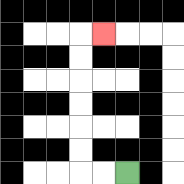{'start': '[5, 7]', 'end': '[4, 1]', 'path_directions': 'L,L,U,U,U,U,U,U,R', 'path_coordinates': '[[5, 7], [4, 7], [3, 7], [3, 6], [3, 5], [3, 4], [3, 3], [3, 2], [3, 1], [4, 1]]'}